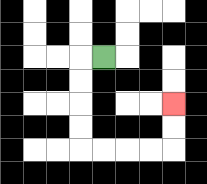{'start': '[4, 2]', 'end': '[7, 4]', 'path_directions': 'L,D,D,D,D,R,R,R,R,U,U', 'path_coordinates': '[[4, 2], [3, 2], [3, 3], [3, 4], [3, 5], [3, 6], [4, 6], [5, 6], [6, 6], [7, 6], [7, 5], [7, 4]]'}